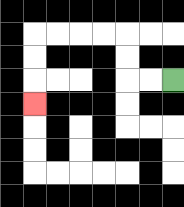{'start': '[7, 3]', 'end': '[1, 4]', 'path_directions': 'L,L,U,U,L,L,L,L,D,D,D', 'path_coordinates': '[[7, 3], [6, 3], [5, 3], [5, 2], [5, 1], [4, 1], [3, 1], [2, 1], [1, 1], [1, 2], [1, 3], [1, 4]]'}